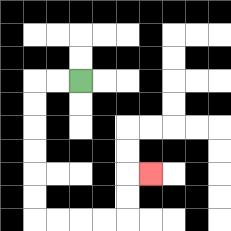{'start': '[3, 3]', 'end': '[6, 7]', 'path_directions': 'L,L,D,D,D,D,D,D,R,R,R,R,U,U,R', 'path_coordinates': '[[3, 3], [2, 3], [1, 3], [1, 4], [1, 5], [1, 6], [1, 7], [1, 8], [1, 9], [2, 9], [3, 9], [4, 9], [5, 9], [5, 8], [5, 7], [6, 7]]'}